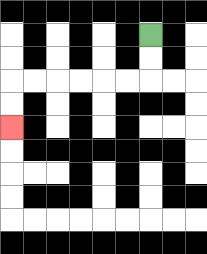{'start': '[6, 1]', 'end': '[0, 5]', 'path_directions': 'D,D,L,L,L,L,L,L,D,D', 'path_coordinates': '[[6, 1], [6, 2], [6, 3], [5, 3], [4, 3], [3, 3], [2, 3], [1, 3], [0, 3], [0, 4], [0, 5]]'}